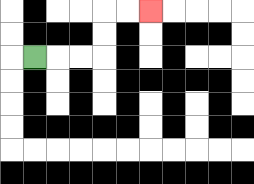{'start': '[1, 2]', 'end': '[6, 0]', 'path_directions': 'R,R,R,U,U,R,R', 'path_coordinates': '[[1, 2], [2, 2], [3, 2], [4, 2], [4, 1], [4, 0], [5, 0], [6, 0]]'}